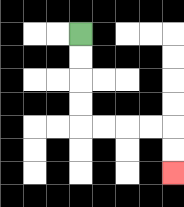{'start': '[3, 1]', 'end': '[7, 7]', 'path_directions': 'D,D,D,D,R,R,R,R,D,D', 'path_coordinates': '[[3, 1], [3, 2], [3, 3], [3, 4], [3, 5], [4, 5], [5, 5], [6, 5], [7, 5], [7, 6], [7, 7]]'}